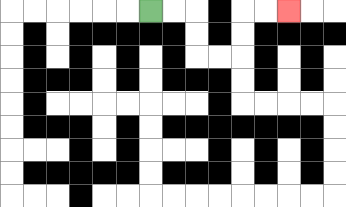{'start': '[6, 0]', 'end': '[12, 0]', 'path_directions': 'R,R,D,D,R,R,U,U,R,R', 'path_coordinates': '[[6, 0], [7, 0], [8, 0], [8, 1], [8, 2], [9, 2], [10, 2], [10, 1], [10, 0], [11, 0], [12, 0]]'}